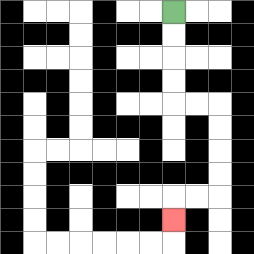{'start': '[7, 0]', 'end': '[7, 9]', 'path_directions': 'D,D,D,D,R,R,D,D,D,D,L,L,D', 'path_coordinates': '[[7, 0], [7, 1], [7, 2], [7, 3], [7, 4], [8, 4], [9, 4], [9, 5], [9, 6], [9, 7], [9, 8], [8, 8], [7, 8], [7, 9]]'}